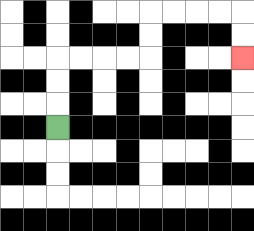{'start': '[2, 5]', 'end': '[10, 2]', 'path_directions': 'U,U,U,R,R,R,R,U,U,R,R,R,R,D,D', 'path_coordinates': '[[2, 5], [2, 4], [2, 3], [2, 2], [3, 2], [4, 2], [5, 2], [6, 2], [6, 1], [6, 0], [7, 0], [8, 0], [9, 0], [10, 0], [10, 1], [10, 2]]'}